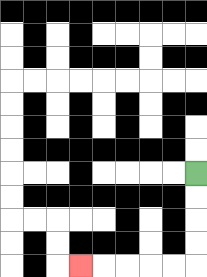{'start': '[8, 7]', 'end': '[3, 11]', 'path_directions': 'D,D,D,D,L,L,L,L,L', 'path_coordinates': '[[8, 7], [8, 8], [8, 9], [8, 10], [8, 11], [7, 11], [6, 11], [5, 11], [4, 11], [3, 11]]'}